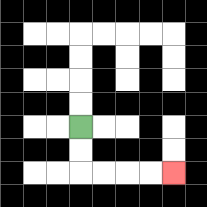{'start': '[3, 5]', 'end': '[7, 7]', 'path_directions': 'D,D,R,R,R,R', 'path_coordinates': '[[3, 5], [3, 6], [3, 7], [4, 7], [5, 7], [6, 7], [7, 7]]'}